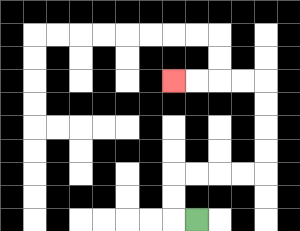{'start': '[8, 9]', 'end': '[7, 3]', 'path_directions': 'L,U,U,R,R,R,R,U,U,U,U,L,L,L,L', 'path_coordinates': '[[8, 9], [7, 9], [7, 8], [7, 7], [8, 7], [9, 7], [10, 7], [11, 7], [11, 6], [11, 5], [11, 4], [11, 3], [10, 3], [9, 3], [8, 3], [7, 3]]'}